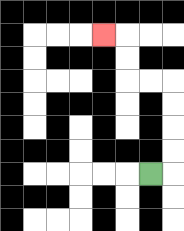{'start': '[6, 7]', 'end': '[4, 1]', 'path_directions': 'R,U,U,U,U,L,L,U,U,L', 'path_coordinates': '[[6, 7], [7, 7], [7, 6], [7, 5], [7, 4], [7, 3], [6, 3], [5, 3], [5, 2], [5, 1], [4, 1]]'}